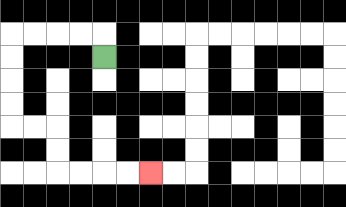{'start': '[4, 2]', 'end': '[6, 7]', 'path_directions': 'U,L,L,L,L,D,D,D,D,R,R,D,D,R,R,R,R', 'path_coordinates': '[[4, 2], [4, 1], [3, 1], [2, 1], [1, 1], [0, 1], [0, 2], [0, 3], [0, 4], [0, 5], [1, 5], [2, 5], [2, 6], [2, 7], [3, 7], [4, 7], [5, 7], [6, 7]]'}